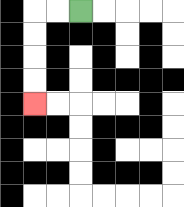{'start': '[3, 0]', 'end': '[1, 4]', 'path_directions': 'L,L,D,D,D,D', 'path_coordinates': '[[3, 0], [2, 0], [1, 0], [1, 1], [1, 2], [1, 3], [1, 4]]'}